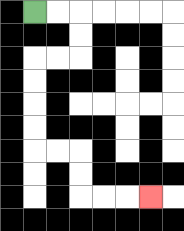{'start': '[1, 0]', 'end': '[6, 8]', 'path_directions': 'R,R,D,D,L,L,D,D,D,D,R,R,D,D,R,R,R', 'path_coordinates': '[[1, 0], [2, 0], [3, 0], [3, 1], [3, 2], [2, 2], [1, 2], [1, 3], [1, 4], [1, 5], [1, 6], [2, 6], [3, 6], [3, 7], [3, 8], [4, 8], [5, 8], [6, 8]]'}